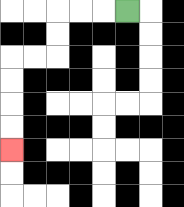{'start': '[5, 0]', 'end': '[0, 6]', 'path_directions': 'L,L,L,D,D,L,L,D,D,D,D', 'path_coordinates': '[[5, 0], [4, 0], [3, 0], [2, 0], [2, 1], [2, 2], [1, 2], [0, 2], [0, 3], [0, 4], [0, 5], [0, 6]]'}